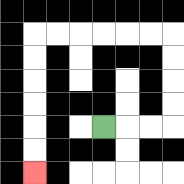{'start': '[4, 5]', 'end': '[1, 7]', 'path_directions': 'R,R,R,U,U,U,U,L,L,L,L,L,L,D,D,D,D,D,D', 'path_coordinates': '[[4, 5], [5, 5], [6, 5], [7, 5], [7, 4], [7, 3], [7, 2], [7, 1], [6, 1], [5, 1], [4, 1], [3, 1], [2, 1], [1, 1], [1, 2], [1, 3], [1, 4], [1, 5], [1, 6], [1, 7]]'}